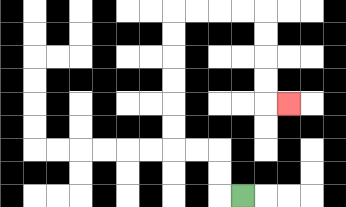{'start': '[10, 8]', 'end': '[12, 4]', 'path_directions': 'L,U,U,L,L,U,U,U,U,U,U,R,R,R,R,D,D,D,D,R', 'path_coordinates': '[[10, 8], [9, 8], [9, 7], [9, 6], [8, 6], [7, 6], [7, 5], [7, 4], [7, 3], [7, 2], [7, 1], [7, 0], [8, 0], [9, 0], [10, 0], [11, 0], [11, 1], [11, 2], [11, 3], [11, 4], [12, 4]]'}